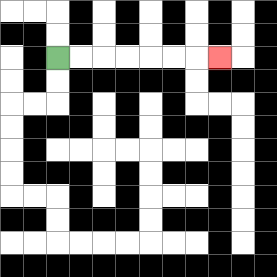{'start': '[2, 2]', 'end': '[9, 2]', 'path_directions': 'R,R,R,R,R,R,R', 'path_coordinates': '[[2, 2], [3, 2], [4, 2], [5, 2], [6, 2], [7, 2], [8, 2], [9, 2]]'}